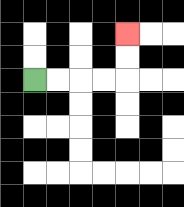{'start': '[1, 3]', 'end': '[5, 1]', 'path_directions': 'R,R,R,R,U,U', 'path_coordinates': '[[1, 3], [2, 3], [3, 3], [4, 3], [5, 3], [5, 2], [5, 1]]'}